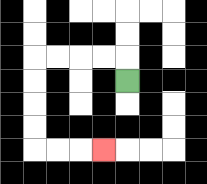{'start': '[5, 3]', 'end': '[4, 6]', 'path_directions': 'U,L,L,L,L,D,D,D,D,R,R,R', 'path_coordinates': '[[5, 3], [5, 2], [4, 2], [3, 2], [2, 2], [1, 2], [1, 3], [1, 4], [1, 5], [1, 6], [2, 6], [3, 6], [4, 6]]'}